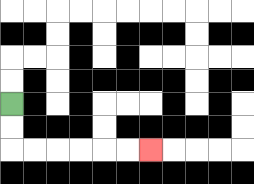{'start': '[0, 4]', 'end': '[6, 6]', 'path_directions': 'D,D,R,R,R,R,R,R', 'path_coordinates': '[[0, 4], [0, 5], [0, 6], [1, 6], [2, 6], [3, 6], [4, 6], [5, 6], [6, 6]]'}